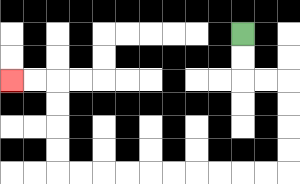{'start': '[10, 1]', 'end': '[0, 3]', 'path_directions': 'D,D,R,R,D,D,D,D,L,L,L,L,L,L,L,L,L,L,U,U,U,U,L,L', 'path_coordinates': '[[10, 1], [10, 2], [10, 3], [11, 3], [12, 3], [12, 4], [12, 5], [12, 6], [12, 7], [11, 7], [10, 7], [9, 7], [8, 7], [7, 7], [6, 7], [5, 7], [4, 7], [3, 7], [2, 7], [2, 6], [2, 5], [2, 4], [2, 3], [1, 3], [0, 3]]'}